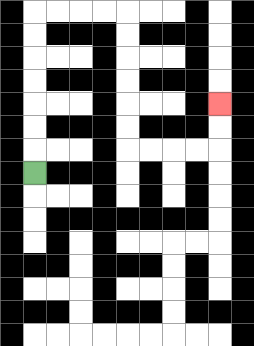{'start': '[1, 7]', 'end': '[9, 4]', 'path_directions': 'U,U,U,U,U,U,U,R,R,R,R,D,D,D,D,D,D,R,R,R,R,U,U', 'path_coordinates': '[[1, 7], [1, 6], [1, 5], [1, 4], [1, 3], [1, 2], [1, 1], [1, 0], [2, 0], [3, 0], [4, 0], [5, 0], [5, 1], [5, 2], [5, 3], [5, 4], [5, 5], [5, 6], [6, 6], [7, 6], [8, 6], [9, 6], [9, 5], [9, 4]]'}